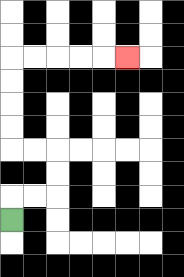{'start': '[0, 9]', 'end': '[5, 2]', 'path_directions': 'U,R,R,U,U,L,L,U,U,U,U,R,R,R,R,R', 'path_coordinates': '[[0, 9], [0, 8], [1, 8], [2, 8], [2, 7], [2, 6], [1, 6], [0, 6], [0, 5], [0, 4], [0, 3], [0, 2], [1, 2], [2, 2], [3, 2], [4, 2], [5, 2]]'}